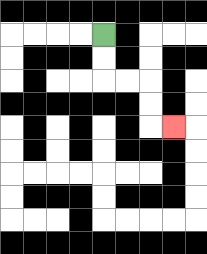{'start': '[4, 1]', 'end': '[7, 5]', 'path_directions': 'D,D,R,R,D,D,R', 'path_coordinates': '[[4, 1], [4, 2], [4, 3], [5, 3], [6, 3], [6, 4], [6, 5], [7, 5]]'}